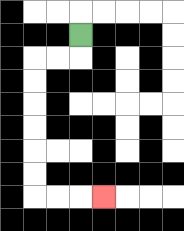{'start': '[3, 1]', 'end': '[4, 8]', 'path_directions': 'D,L,L,D,D,D,D,D,D,R,R,R', 'path_coordinates': '[[3, 1], [3, 2], [2, 2], [1, 2], [1, 3], [1, 4], [1, 5], [1, 6], [1, 7], [1, 8], [2, 8], [3, 8], [4, 8]]'}